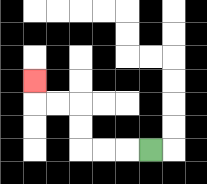{'start': '[6, 6]', 'end': '[1, 3]', 'path_directions': 'L,L,L,U,U,L,L,U', 'path_coordinates': '[[6, 6], [5, 6], [4, 6], [3, 6], [3, 5], [3, 4], [2, 4], [1, 4], [1, 3]]'}